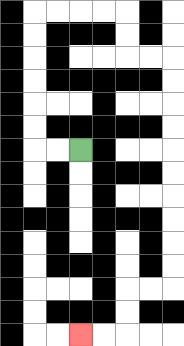{'start': '[3, 6]', 'end': '[3, 14]', 'path_directions': 'L,L,U,U,U,U,U,U,R,R,R,R,D,D,R,R,D,D,D,D,D,D,D,D,D,D,L,L,D,D,L,L', 'path_coordinates': '[[3, 6], [2, 6], [1, 6], [1, 5], [1, 4], [1, 3], [1, 2], [1, 1], [1, 0], [2, 0], [3, 0], [4, 0], [5, 0], [5, 1], [5, 2], [6, 2], [7, 2], [7, 3], [7, 4], [7, 5], [7, 6], [7, 7], [7, 8], [7, 9], [7, 10], [7, 11], [7, 12], [6, 12], [5, 12], [5, 13], [5, 14], [4, 14], [3, 14]]'}